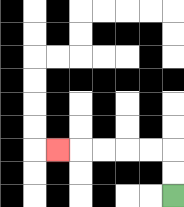{'start': '[7, 8]', 'end': '[2, 6]', 'path_directions': 'U,U,L,L,L,L,L', 'path_coordinates': '[[7, 8], [7, 7], [7, 6], [6, 6], [5, 6], [4, 6], [3, 6], [2, 6]]'}